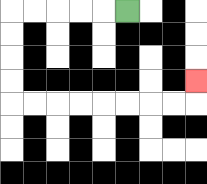{'start': '[5, 0]', 'end': '[8, 3]', 'path_directions': 'L,L,L,L,L,D,D,D,D,R,R,R,R,R,R,R,R,U', 'path_coordinates': '[[5, 0], [4, 0], [3, 0], [2, 0], [1, 0], [0, 0], [0, 1], [0, 2], [0, 3], [0, 4], [1, 4], [2, 4], [3, 4], [4, 4], [5, 4], [6, 4], [7, 4], [8, 4], [8, 3]]'}